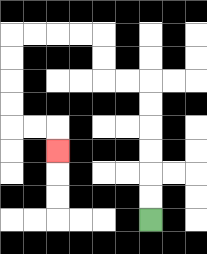{'start': '[6, 9]', 'end': '[2, 6]', 'path_directions': 'U,U,U,U,U,U,L,L,U,U,L,L,L,L,D,D,D,D,R,R,D', 'path_coordinates': '[[6, 9], [6, 8], [6, 7], [6, 6], [6, 5], [6, 4], [6, 3], [5, 3], [4, 3], [4, 2], [4, 1], [3, 1], [2, 1], [1, 1], [0, 1], [0, 2], [0, 3], [0, 4], [0, 5], [1, 5], [2, 5], [2, 6]]'}